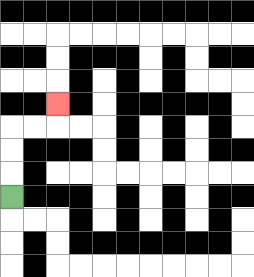{'start': '[0, 8]', 'end': '[2, 4]', 'path_directions': 'U,U,U,R,R,U', 'path_coordinates': '[[0, 8], [0, 7], [0, 6], [0, 5], [1, 5], [2, 5], [2, 4]]'}